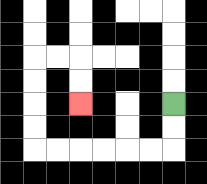{'start': '[7, 4]', 'end': '[3, 4]', 'path_directions': 'D,D,L,L,L,L,L,L,U,U,U,U,R,R,D,D', 'path_coordinates': '[[7, 4], [7, 5], [7, 6], [6, 6], [5, 6], [4, 6], [3, 6], [2, 6], [1, 6], [1, 5], [1, 4], [1, 3], [1, 2], [2, 2], [3, 2], [3, 3], [3, 4]]'}